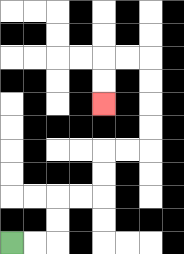{'start': '[0, 10]', 'end': '[4, 4]', 'path_directions': 'R,R,U,U,R,R,U,U,R,R,U,U,U,U,L,L,D,D', 'path_coordinates': '[[0, 10], [1, 10], [2, 10], [2, 9], [2, 8], [3, 8], [4, 8], [4, 7], [4, 6], [5, 6], [6, 6], [6, 5], [6, 4], [6, 3], [6, 2], [5, 2], [4, 2], [4, 3], [4, 4]]'}